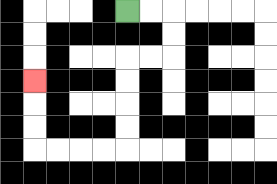{'start': '[5, 0]', 'end': '[1, 3]', 'path_directions': 'R,R,D,D,L,L,D,D,D,D,L,L,L,L,U,U,U', 'path_coordinates': '[[5, 0], [6, 0], [7, 0], [7, 1], [7, 2], [6, 2], [5, 2], [5, 3], [5, 4], [5, 5], [5, 6], [4, 6], [3, 6], [2, 6], [1, 6], [1, 5], [1, 4], [1, 3]]'}